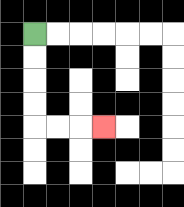{'start': '[1, 1]', 'end': '[4, 5]', 'path_directions': 'D,D,D,D,R,R,R', 'path_coordinates': '[[1, 1], [1, 2], [1, 3], [1, 4], [1, 5], [2, 5], [3, 5], [4, 5]]'}